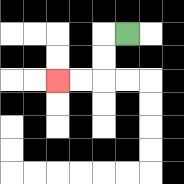{'start': '[5, 1]', 'end': '[2, 3]', 'path_directions': 'L,D,D,L,L', 'path_coordinates': '[[5, 1], [4, 1], [4, 2], [4, 3], [3, 3], [2, 3]]'}